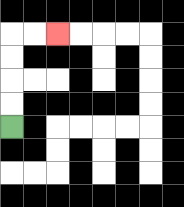{'start': '[0, 5]', 'end': '[2, 1]', 'path_directions': 'U,U,U,U,R,R', 'path_coordinates': '[[0, 5], [0, 4], [0, 3], [0, 2], [0, 1], [1, 1], [2, 1]]'}